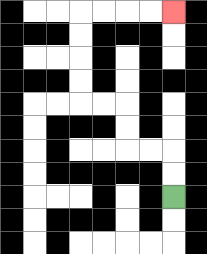{'start': '[7, 8]', 'end': '[7, 0]', 'path_directions': 'U,U,L,L,U,U,L,L,U,U,U,U,R,R,R,R', 'path_coordinates': '[[7, 8], [7, 7], [7, 6], [6, 6], [5, 6], [5, 5], [5, 4], [4, 4], [3, 4], [3, 3], [3, 2], [3, 1], [3, 0], [4, 0], [5, 0], [6, 0], [7, 0]]'}